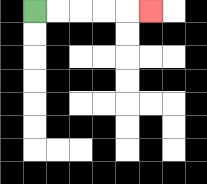{'start': '[1, 0]', 'end': '[6, 0]', 'path_directions': 'R,R,R,R,R', 'path_coordinates': '[[1, 0], [2, 0], [3, 0], [4, 0], [5, 0], [6, 0]]'}